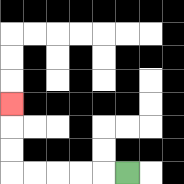{'start': '[5, 7]', 'end': '[0, 4]', 'path_directions': 'L,L,L,L,L,U,U,U', 'path_coordinates': '[[5, 7], [4, 7], [3, 7], [2, 7], [1, 7], [0, 7], [0, 6], [0, 5], [0, 4]]'}